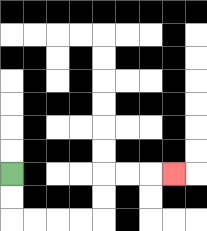{'start': '[0, 7]', 'end': '[7, 7]', 'path_directions': 'D,D,R,R,R,R,U,U,R,R,R', 'path_coordinates': '[[0, 7], [0, 8], [0, 9], [1, 9], [2, 9], [3, 9], [4, 9], [4, 8], [4, 7], [5, 7], [6, 7], [7, 7]]'}